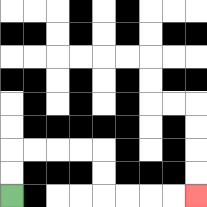{'start': '[0, 8]', 'end': '[8, 8]', 'path_directions': 'U,U,R,R,R,R,D,D,R,R,R,R', 'path_coordinates': '[[0, 8], [0, 7], [0, 6], [1, 6], [2, 6], [3, 6], [4, 6], [4, 7], [4, 8], [5, 8], [6, 8], [7, 8], [8, 8]]'}